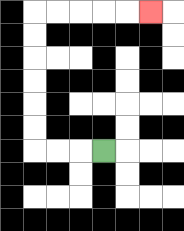{'start': '[4, 6]', 'end': '[6, 0]', 'path_directions': 'L,L,L,U,U,U,U,U,U,R,R,R,R,R', 'path_coordinates': '[[4, 6], [3, 6], [2, 6], [1, 6], [1, 5], [1, 4], [1, 3], [1, 2], [1, 1], [1, 0], [2, 0], [3, 0], [4, 0], [5, 0], [6, 0]]'}